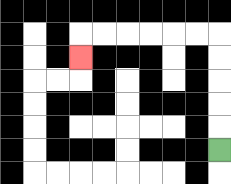{'start': '[9, 6]', 'end': '[3, 2]', 'path_directions': 'U,U,U,U,U,L,L,L,L,L,L,D', 'path_coordinates': '[[9, 6], [9, 5], [9, 4], [9, 3], [9, 2], [9, 1], [8, 1], [7, 1], [6, 1], [5, 1], [4, 1], [3, 1], [3, 2]]'}